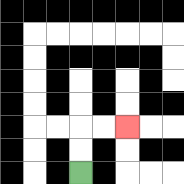{'start': '[3, 7]', 'end': '[5, 5]', 'path_directions': 'U,U,R,R', 'path_coordinates': '[[3, 7], [3, 6], [3, 5], [4, 5], [5, 5]]'}